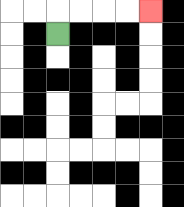{'start': '[2, 1]', 'end': '[6, 0]', 'path_directions': 'U,R,R,R,R', 'path_coordinates': '[[2, 1], [2, 0], [3, 0], [4, 0], [5, 0], [6, 0]]'}